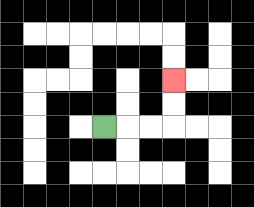{'start': '[4, 5]', 'end': '[7, 3]', 'path_directions': 'R,R,R,U,U', 'path_coordinates': '[[4, 5], [5, 5], [6, 5], [7, 5], [7, 4], [7, 3]]'}